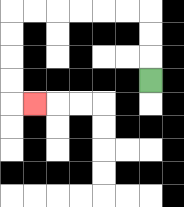{'start': '[6, 3]', 'end': '[1, 4]', 'path_directions': 'U,U,U,L,L,L,L,L,L,D,D,D,D,R', 'path_coordinates': '[[6, 3], [6, 2], [6, 1], [6, 0], [5, 0], [4, 0], [3, 0], [2, 0], [1, 0], [0, 0], [0, 1], [0, 2], [0, 3], [0, 4], [1, 4]]'}